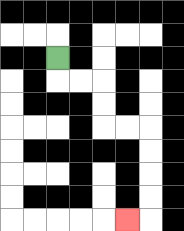{'start': '[2, 2]', 'end': '[5, 9]', 'path_directions': 'D,R,R,D,D,R,R,D,D,D,D,L', 'path_coordinates': '[[2, 2], [2, 3], [3, 3], [4, 3], [4, 4], [4, 5], [5, 5], [6, 5], [6, 6], [6, 7], [6, 8], [6, 9], [5, 9]]'}